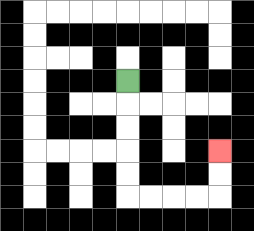{'start': '[5, 3]', 'end': '[9, 6]', 'path_directions': 'D,D,D,D,D,R,R,R,R,U,U', 'path_coordinates': '[[5, 3], [5, 4], [5, 5], [5, 6], [5, 7], [5, 8], [6, 8], [7, 8], [8, 8], [9, 8], [9, 7], [9, 6]]'}